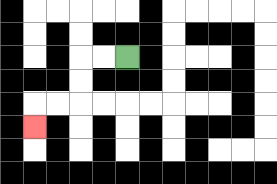{'start': '[5, 2]', 'end': '[1, 5]', 'path_directions': 'L,L,D,D,L,L,D', 'path_coordinates': '[[5, 2], [4, 2], [3, 2], [3, 3], [3, 4], [2, 4], [1, 4], [1, 5]]'}